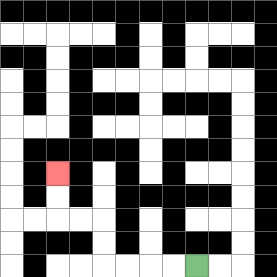{'start': '[8, 11]', 'end': '[2, 7]', 'path_directions': 'L,L,L,L,U,U,L,L,U,U', 'path_coordinates': '[[8, 11], [7, 11], [6, 11], [5, 11], [4, 11], [4, 10], [4, 9], [3, 9], [2, 9], [2, 8], [2, 7]]'}